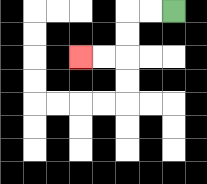{'start': '[7, 0]', 'end': '[3, 2]', 'path_directions': 'L,L,D,D,L,L', 'path_coordinates': '[[7, 0], [6, 0], [5, 0], [5, 1], [5, 2], [4, 2], [3, 2]]'}